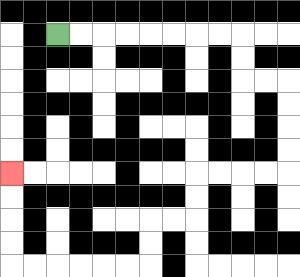{'start': '[2, 1]', 'end': '[0, 7]', 'path_directions': 'R,R,R,R,R,R,R,R,D,D,R,R,D,D,D,D,L,L,L,L,D,D,L,L,D,D,L,L,L,L,L,L,U,U,U,U', 'path_coordinates': '[[2, 1], [3, 1], [4, 1], [5, 1], [6, 1], [7, 1], [8, 1], [9, 1], [10, 1], [10, 2], [10, 3], [11, 3], [12, 3], [12, 4], [12, 5], [12, 6], [12, 7], [11, 7], [10, 7], [9, 7], [8, 7], [8, 8], [8, 9], [7, 9], [6, 9], [6, 10], [6, 11], [5, 11], [4, 11], [3, 11], [2, 11], [1, 11], [0, 11], [0, 10], [0, 9], [0, 8], [0, 7]]'}